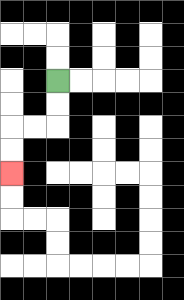{'start': '[2, 3]', 'end': '[0, 7]', 'path_directions': 'D,D,L,L,D,D', 'path_coordinates': '[[2, 3], [2, 4], [2, 5], [1, 5], [0, 5], [0, 6], [0, 7]]'}